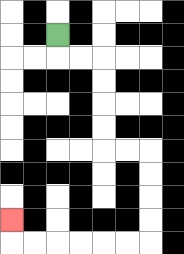{'start': '[2, 1]', 'end': '[0, 9]', 'path_directions': 'D,R,R,D,D,D,D,R,R,D,D,D,D,L,L,L,L,L,L,U', 'path_coordinates': '[[2, 1], [2, 2], [3, 2], [4, 2], [4, 3], [4, 4], [4, 5], [4, 6], [5, 6], [6, 6], [6, 7], [6, 8], [6, 9], [6, 10], [5, 10], [4, 10], [3, 10], [2, 10], [1, 10], [0, 10], [0, 9]]'}